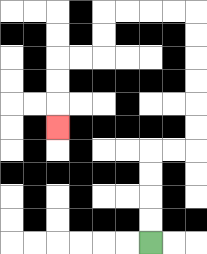{'start': '[6, 10]', 'end': '[2, 5]', 'path_directions': 'U,U,U,U,R,R,U,U,U,U,U,U,L,L,L,L,D,D,L,L,D,D,D', 'path_coordinates': '[[6, 10], [6, 9], [6, 8], [6, 7], [6, 6], [7, 6], [8, 6], [8, 5], [8, 4], [8, 3], [8, 2], [8, 1], [8, 0], [7, 0], [6, 0], [5, 0], [4, 0], [4, 1], [4, 2], [3, 2], [2, 2], [2, 3], [2, 4], [2, 5]]'}